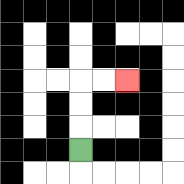{'start': '[3, 6]', 'end': '[5, 3]', 'path_directions': 'U,U,U,R,R', 'path_coordinates': '[[3, 6], [3, 5], [3, 4], [3, 3], [4, 3], [5, 3]]'}